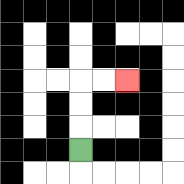{'start': '[3, 6]', 'end': '[5, 3]', 'path_directions': 'U,U,U,R,R', 'path_coordinates': '[[3, 6], [3, 5], [3, 4], [3, 3], [4, 3], [5, 3]]'}